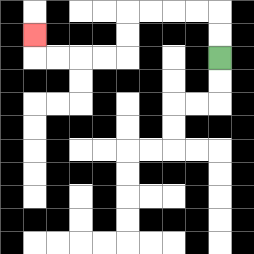{'start': '[9, 2]', 'end': '[1, 1]', 'path_directions': 'U,U,L,L,L,L,D,D,L,L,L,L,U', 'path_coordinates': '[[9, 2], [9, 1], [9, 0], [8, 0], [7, 0], [6, 0], [5, 0], [5, 1], [5, 2], [4, 2], [3, 2], [2, 2], [1, 2], [1, 1]]'}